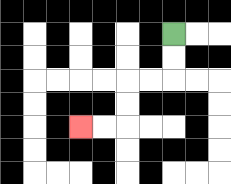{'start': '[7, 1]', 'end': '[3, 5]', 'path_directions': 'D,D,L,L,D,D,L,L', 'path_coordinates': '[[7, 1], [7, 2], [7, 3], [6, 3], [5, 3], [5, 4], [5, 5], [4, 5], [3, 5]]'}